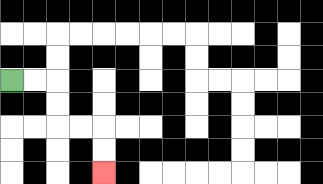{'start': '[0, 3]', 'end': '[4, 7]', 'path_directions': 'R,R,D,D,R,R,D,D', 'path_coordinates': '[[0, 3], [1, 3], [2, 3], [2, 4], [2, 5], [3, 5], [4, 5], [4, 6], [4, 7]]'}